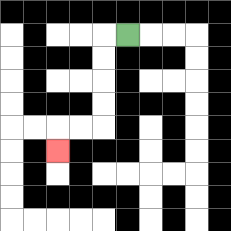{'start': '[5, 1]', 'end': '[2, 6]', 'path_directions': 'L,D,D,D,D,L,L,D', 'path_coordinates': '[[5, 1], [4, 1], [4, 2], [4, 3], [4, 4], [4, 5], [3, 5], [2, 5], [2, 6]]'}